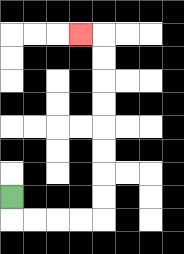{'start': '[0, 8]', 'end': '[3, 1]', 'path_directions': 'D,R,R,R,R,U,U,U,U,U,U,U,U,L', 'path_coordinates': '[[0, 8], [0, 9], [1, 9], [2, 9], [3, 9], [4, 9], [4, 8], [4, 7], [4, 6], [4, 5], [4, 4], [4, 3], [4, 2], [4, 1], [3, 1]]'}